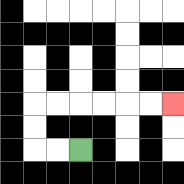{'start': '[3, 6]', 'end': '[7, 4]', 'path_directions': 'L,L,U,U,R,R,R,R,R,R', 'path_coordinates': '[[3, 6], [2, 6], [1, 6], [1, 5], [1, 4], [2, 4], [3, 4], [4, 4], [5, 4], [6, 4], [7, 4]]'}